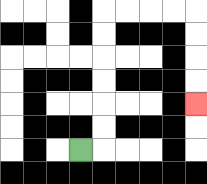{'start': '[3, 6]', 'end': '[8, 4]', 'path_directions': 'R,U,U,U,U,U,U,R,R,R,R,D,D,D,D', 'path_coordinates': '[[3, 6], [4, 6], [4, 5], [4, 4], [4, 3], [4, 2], [4, 1], [4, 0], [5, 0], [6, 0], [7, 0], [8, 0], [8, 1], [8, 2], [8, 3], [8, 4]]'}